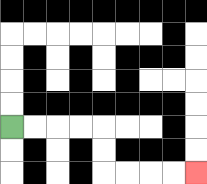{'start': '[0, 5]', 'end': '[8, 7]', 'path_directions': 'R,R,R,R,D,D,R,R,R,R', 'path_coordinates': '[[0, 5], [1, 5], [2, 5], [3, 5], [4, 5], [4, 6], [4, 7], [5, 7], [6, 7], [7, 7], [8, 7]]'}